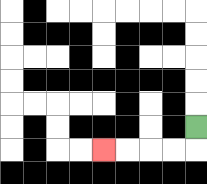{'start': '[8, 5]', 'end': '[4, 6]', 'path_directions': 'D,L,L,L,L', 'path_coordinates': '[[8, 5], [8, 6], [7, 6], [6, 6], [5, 6], [4, 6]]'}